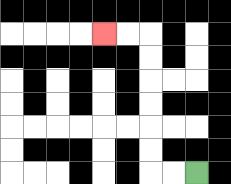{'start': '[8, 7]', 'end': '[4, 1]', 'path_directions': 'L,L,U,U,U,U,U,U,L,L', 'path_coordinates': '[[8, 7], [7, 7], [6, 7], [6, 6], [6, 5], [6, 4], [6, 3], [6, 2], [6, 1], [5, 1], [4, 1]]'}